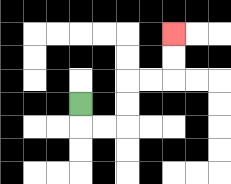{'start': '[3, 4]', 'end': '[7, 1]', 'path_directions': 'D,R,R,U,U,R,R,U,U', 'path_coordinates': '[[3, 4], [3, 5], [4, 5], [5, 5], [5, 4], [5, 3], [6, 3], [7, 3], [7, 2], [7, 1]]'}